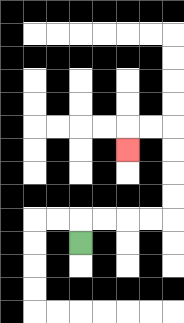{'start': '[3, 10]', 'end': '[5, 6]', 'path_directions': 'U,R,R,R,R,U,U,U,U,L,L,D', 'path_coordinates': '[[3, 10], [3, 9], [4, 9], [5, 9], [6, 9], [7, 9], [7, 8], [7, 7], [7, 6], [7, 5], [6, 5], [5, 5], [5, 6]]'}